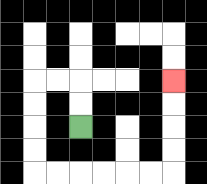{'start': '[3, 5]', 'end': '[7, 3]', 'path_directions': 'U,U,L,L,D,D,D,D,R,R,R,R,R,R,U,U,U,U', 'path_coordinates': '[[3, 5], [3, 4], [3, 3], [2, 3], [1, 3], [1, 4], [1, 5], [1, 6], [1, 7], [2, 7], [3, 7], [4, 7], [5, 7], [6, 7], [7, 7], [7, 6], [7, 5], [7, 4], [7, 3]]'}